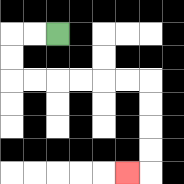{'start': '[2, 1]', 'end': '[5, 7]', 'path_directions': 'L,L,D,D,R,R,R,R,R,R,D,D,D,D,L', 'path_coordinates': '[[2, 1], [1, 1], [0, 1], [0, 2], [0, 3], [1, 3], [2, 3], [3, 3], [4, 3], [5, 3], [6, 3], [6, 4], [6, 5], [6, 6], [6, 7], [5, 7]]'}